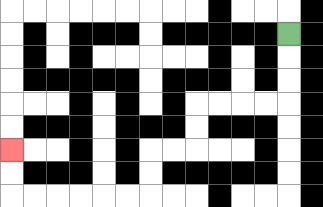{'start': '[12, 1]', 'end': '[0, 6]', 'path_directions': 'D,D,D,L,L,L,L,D,D,L,L,D,D,L,L,L,L,L,L,U,U', 'path_coordinates': '[[12, 1], [12, 2], [12, 3], [12, 4], [11, 4], [10, 4], [9, 4], [8, 4], [8, 5], [8, 6], [7, 6], [6, 6], [6, 7], [6, 8], [5, 8], [4, 8], [3, 8], [2, 8], [1, 8], [0, 8], [0, 7], [0, 6]]'}